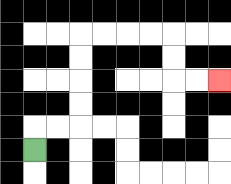{'start': '[1, 6]', 'end': '[9, 3]', 'path_directions': 'U,R,R,U,U,U,U,R,R,R,R,D,D,R,R', 'path_coordinates': '[[1, 6], [1, 5], [2, 5], [3, 5], [3, 4], [3, 3], [3, 2], [3, 1], [4, 1], [5, 1], [6, 1], [7, 1], [7, 2], [7, 3], [8, 3], [9, 3]]'}